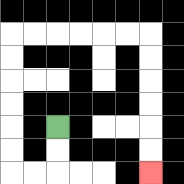{'start': '[2, 5]', 'end': '[6, 7]', 'path_directions': 'D,D,L,L,U,U,U,U,U,U,R,R,R,R,R,R,D,D,D,D,D,D', 'path_coordinates': '[[2, 5], [2, 6], [2, 7], [1, 7], [0, 7], [0, 6], [0, 5], [0, 4], [0, 3], [0, 2], [0, 1], [1, 1], [2, 1], [3, 1], [4, 1], [5, 1], [6, 1], [6, 2], [6, 3], [6, 4], [6, 5], [6, 6], [6, 7]]'}